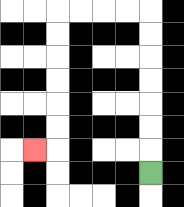{'start': '[6, 7]', 'end': '[1, 6]', 'path_directions': 'U,U,U,U,U,U,U,L,L,L,L,D,D,D,D,D,D,L', 'path_coordinates': '[[6, 7], [6, 6], [6, 5], [6, 4], [6, 3], [6, 2], [6, 1], [6, 0], [5, 0], [4, 0], [3, 0], [2, 0], [2, 1], [2, 2], [2, 3], [2, 4], [2, 5], [2, 6], [1, 6]]'}